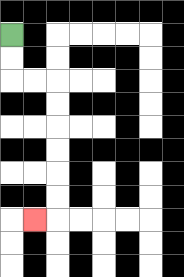{'start': '[0, 1]', 'end': '[1, 9]', 'path_directions': 'D,D,R,R,D,D,D,D,D,D,L', 'path_coordinates': '[[0, 1], [0, 2], [0, 3], [1, 3], [2, 3], [2, 4], [2, 5], [2, 6], [2, 7], [2, 8], [2, 9], [1, 9]]'}